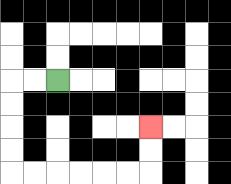{'start': '[2, 3]', 'end': '[6, 5]', 'path_directions': 'L,L,D,D,D,D,R,R,R,R,R,R,U,U', 'path_coordinates': '[[2, 3], [1, 3], [0, 3], [0, 4], [0, 5], [0, 6], [0, 7], [1, 7], [2, 7], [3, 7], [4, 7], [5, 7], [6, 7], [6, 6], [6, 5]]'}